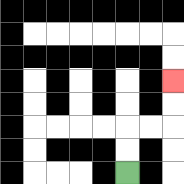{'start': '[5, 7]', 'end': '[7, 3]', 'path_directions': 'U,U,R,R,U,U', 'path_coordinates': '[[5, 7], [5, 6], [5, 5], [6, 5], [7, 5], [7, 4], [7, 3]]'}